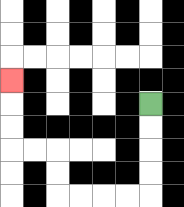{'start': '[6, 4]', 'end': '[0, 3]', 'path_directions': 'D,D,D,D,L,L,L,L,U,U,L,L,U,U,U', 'path_coordinates': '[[6, 4], [6, 5], [6, 6], [6, 7], [6, 8], [5, 8], [4, 8], [3, 8], [2, 8], [2, 7], [2, 6], [1, 6], [0, 6], [0, 5], [0, 4], [0, 3]]'}